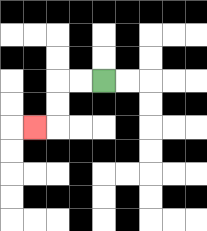{'start': '[4, 3]', 'end': '[1, 5]', 'path_directions': 'L,L,D,D,L', 'path_coordinates': '[[4, 3], [3, 3], [2, 3], [2, 4], [2, 5], [1, 5]]'}